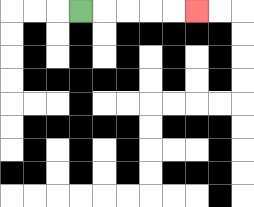{'start': '[3, 0]', 'end': '[8, 0]', 'path_directions': 'R,R,R,R,R', 'path_coordinates': '[[3, 0], [4, 0], [5, 0], [6, 0], [7, 0], [8, 0]]'}